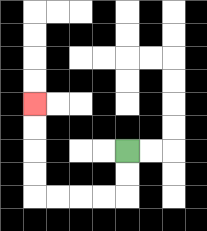{'start': '[5, 6]', 'end': '[1, 4]', 'path_directions': 'D,D,L,L,L,L,U,U,U,U', 'path_coordinates': '[[5, 6], [5, 7], [5, 8], [4, 8], [3, 8], [2, 8], [1, 8], [1, 7], [1, 6], [1, 5], [1, 4]]'}